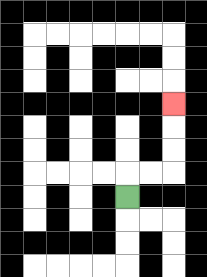{'start': '[5, 8]', 'end': '[7, 4]', 'path_directions': 'U,R,R,U,U,U', 'path_coordinates': '[[5, 8], [5, 7], [6, 7], [7, 7], [7, 6], [7, 5], [7, 4]]'}